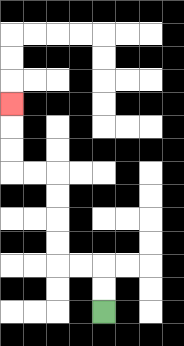{'start': '[4, 13]', 'end': '[0, 4]', 'path_directions': 'U,U,L,L,U,U,U,U,L,L,U,U,U', 'path_coordinates': '[[4, 13], [4, 12], [4, 11], [3, 11], [2, 11], [2, 10], [2, 9], [2, 8], [2, 7], [1, 7], [0, 7], [0, 6], [0, 5], [0, 4]]'}